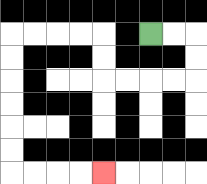{'start': '[6, 1]', 'end': '[4, 7]', 'path_directions': 'R,R,D,D,L,L,L,L,U,U,L,L,L,L,D,D,D,D,D,D,R,R,R,R', 'path_coordinates': '[[6, 1], [7, 1], [8, 1], [8, 2], [8, 3], [7, 3], [6, 3], [5, 3], [4, 3], [4, 2], [4, 1], [3, 1], [2, 1], [1, 1], [0, 1], [0, 2], [0, 3], [0, 4], [0, 5], [0, 6], [0, 7], [1, 7], [2, 7], [3, 7], [4, 7]]'}